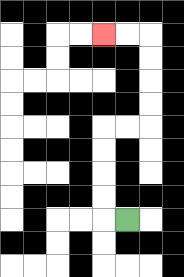{'start': '[5, 9]', 'end': '[4, 1]', 'path_directions': 'L,U,U,U,U,R,R,U,U,U,U,L,L', 'path_coordinates': '[[5, 9], [4, 9], [4, 8], [4, 7], [4, 6], [4, 5], [5, 5], [6, 5], [6, 4], [6, 3], [6, 2], [6, 1], [5, 1], [4, 1]]'}